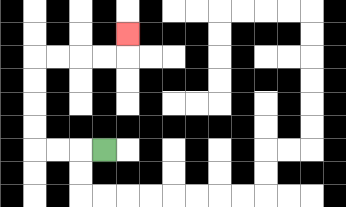{'start': '[4, 6]', 'end': '[5, 1]', 'path_directions': 'L,L,L,U,U,U,U,R,R,R,R,U', 'path_coordinates': '[[4, 6], [3, 6], [2, 6], [1, 6], [1, 5], [1, 4], [1, 3], [1, 2], [2, 2], [3, 2], [4, 2], [5, 2], [5, 1]]'}